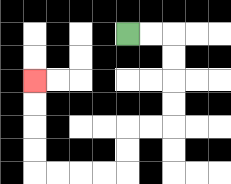{'start': '[5, 1]', 'end': '[1, 3]', 'path_directions': 'R,R,D,D,D,D,L,L,D,D,L,L,L,L,U,U,U,U', 'path_coordinates': '[[5, 1], [6, 1], [7, 1], [7, 2], [7, 3], [7, 4], [7, 5], [6, 5], [5, 5], [5, 6], [5, 7], [4, 7], [3, 7], [2, 7], [1, 7], [1, 6], [1, 5], [1, 4], [1, 3]]'}